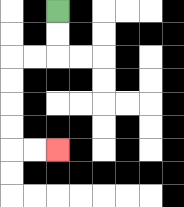{'start': '[2, 0]', 'end': '[2, 6]', 'path_directions': 'D,D,L,L,D,D,D,D,R,R', 'path_coordinates': '[[2, 0], [2, 1], [2, 2], [1, 2], [0, 2], [0, 3], [0, 4], [0, 5], [0, 6], [1, 6], [2, 6]]'}